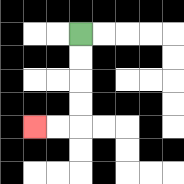{'start': '[3, 1]', 'end': '[1, 5]', 'path_directions': 'D,D,D,D,L,L', 'path_coordinates': '[[3, 1], [3, 2], [3, 3], [3, 4], [3, 5], [2, 5], [1, 5]]'}